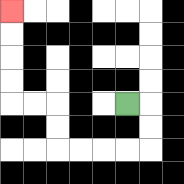{'start': '[5, 4]', 'end': '[0, 0]', 'path_directions': 'R,D,D,L,L,L,L,U,U,L,L,U,U,U,U', 'path_coordinates': '[[5, 4], [6, 4], [6, 5], [6, 6], [5, 6], [4, 6], [3, 6], [2, 6], [2, 5], [2, 4], [1, 4], [0, 4], [0, 3], [0, 2], [0, 1], [0, 0]]'}